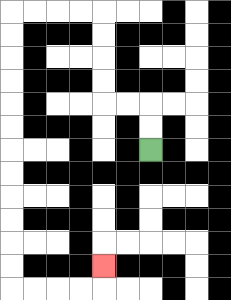{'start': '[6, 6]', 'end': '[4, 11]', 'path_directions': 'U,U,L,L,U,U,U,U,L,L,L,L,D,D,D,D,D,D,D,D,D,D,D,D,R,R,R,R,U', 'path_coordinates': '[[6, 6], [6, 5], [6, 4], [5, 4], [4, 4], [4, 3], [4, 2], [4, 1], [4, 0], [3, 0], [2, 0], [1, 0], [0, 0], [0, 1], [0, 2], [0, 3], [0, 4], [0, 5], [0, 6], [0, 7], [0, 8], [0, 9], [0, 10], [0, 11], [0, 12], [1, 12], [2, 12], [3, 12], [4, 12], [4, 11]]'}